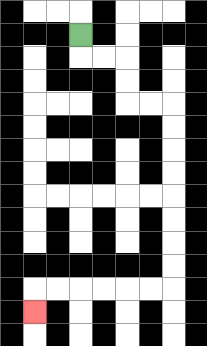{'start': '[3, 1]', 'end': '[1, 13]', 'path_directions': 'D,R,R,D,D,R,R,D,D,D,D,D,D,D,D,L,L,L,L,L,L,D', 'path_coordinates': '[[3, 1], [3, 2], [4, 2], [5, 2], [5, 3], [5, 4], [6, 4], [7, 4], [7, 5], [7, 6], [7, 7], [7, 8], [7, 9], [7, 10], [7, 11], [7, 12], [6, 12], [5, 12], [4, 12], [3, 12], [2, 12], [1, 12], [1, 13]]'}